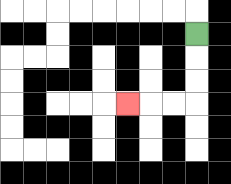{'start': '[8, 1]', 'end': '[5, 4]', 'path_directions': 'D,D,D,L,L,L', 'path_coordinates': '[[8, 1], [8, 2], [8, 3], [8, 4], [7, 4], [6, 4], [5, 4]]'}